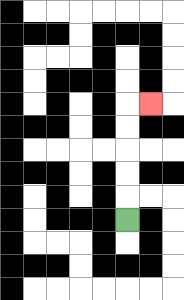{'start': '[5, 9]', 'end': '[6, 4]', 'path_directions': 'U,U,U,U,U,R', 'path_coordinates': '[[5, 9], [5, 8], [5, 7], [5, 6], [5, 5], [5, 4], [6, 4]]'}